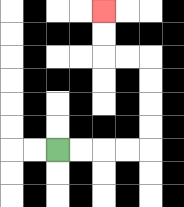{'start': '[2, 6]', 'end': '[4, 0]', 'path_directions': 'R,R,R,R,U,U,U,U,L,L,U,U', 'path_coordinates': '[[2, 6], [3, 6], [4, 6], [5, 6], [6, 6], [6, 5], [6, 4], [6, 3], [6, 2], [5, 2], [4, 2], [4, 1], [4, 0]]'}